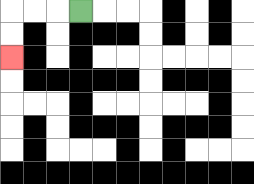{'start': '[3, 0]', 'end': '[0, 2]', 'path_directions': 'L,L,L,D,D', 'path_coordinates': '[[3, 0], [2, 0], [1, 0], [0, 0], [0, 1], [0, 2]]'}